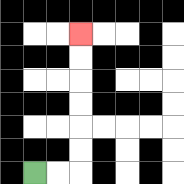{'start': '[1, 7]', 'end': '[3, 1]', 'path_directions': 'R,R,U,U,U,U,U,U', 'path_coordinates': '[[1, 7], [2, 7], [3, 7], [3, 6], [3, 5], [3, 4], [3, 3], [3, 2], [3, 1]]'}